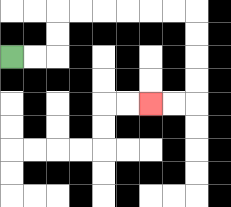{'start': '[0, 2]', 'end': '[6, 4]', 'path_directions': 'R,R,U,U,R,R,R,R,R,R,D,D,D,D,L,L', 'path_coordinates': '[[0, 2], [1, 2], [2, 2], [2, 1], [2, 0], [3, 0], [4, 0], [5, 0], [6, 0], [7, 0], [8, 0], [8, 1], [8, 2], [8, 3], [8, 4], [7, 4], [6, 4]]'}